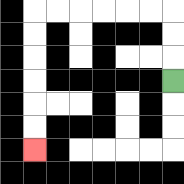{'start': '[7, 3]', 'end': '[1, 6]', 'path_directions': 'U,U,U,L,L,L,L,L,L,D,D,D,D,D,D', 'path_coordinates': '[[7, 3], [7, 2], [7, 1], [7, 0], [6, 0], [5, 0], [4, 0], [3, 0], [2, 0], [1, 0], [1, 1], [1, 2], [1, 3], [1, 4], [1, 5], [1, 6]]'}